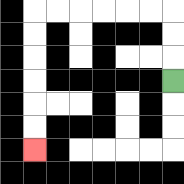{'start': '[7, 3]', 'end': '[1, 6]', 'path_directions': 'U,U,U,L,L,L,L,L,L,D,D,D,D,D,D', 'path_coordinates': '[[7, 3], [7, 2], [7, 1], [7, 0], [6, 0], [5, 0], [4, 0], [3, 0], [2, 0], [1, 0], [1, 1], [1, 2], [1, 3], [1, 4], [1, 5], [1, 6]]'}